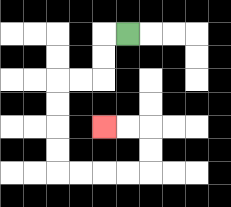{'start': '[5, 1]', 'end': '[4, 5]', 'path_directions': 'L,D,D,L,L,D,D,D,D,R,R,R,R,U,U,L,L', 'path_coordinates': '[[5, 1], [4, 1], [4, 2], [4, 3], [3, 3], [2, 3], [2, 4], [2, 5], [2, 6], [2, 7], [3, 7], [4, 7], [5, 7], [6, 7], [6, 6], [6, 5], [5, 5], [4, 5]]'}